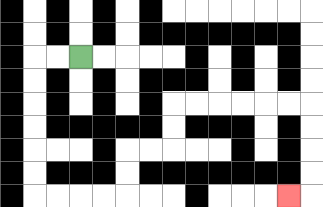{'start': '[3, 2]', 'end': '[12, 8]', 'path_directions': 'L,L,D,D,D,D,D,D,R,R,R,R,U,U,R,R,U,U,R,R,R,R,R,R,D,D,D,D,L', 'path_coordinates': '[[3, 2], [2, 2], [1, 2], [1, 3], [1, 4], [1, 5], [1, 6], [1, 7], [1, 8], [2, 8], [3, 8], [4, 8], [5, 8], [5, 7], [5, 6], [6, 6], [7, 6], [7, 5], [7, 4], [8, 4], [9, 4], [10, 4], [11, 4], [12, 4], [13, 4], [13, 5], [13, 6], [13, 7], [13, 8], [12, 8]]'}